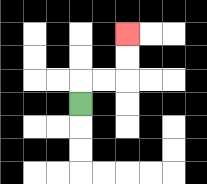{'start': '[3, 4]', 'end': '[5, 1]', 'path_directions': 'U,R,R,U,U', 'path_coordinates': '[[3, 4], [3, 3], [4, 3], [5, 3], [5, 2], [5, 1]]'}